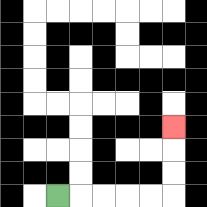{'start': '[2, 8]', 'end': '[7, 5]', 'path_directions': 'R,R,R,R,R,U,U,U', 'path_coordinates': '[[2, 8], [3, 8], [4, 8], [5, 8], [6, 8], [7, 8], [7, 7], [7, 6], [7, 5]]'}